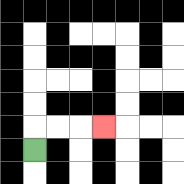{'start': '[1, 6]', 'end': '[4, 5]', 'path_directions': 'U,R,R,R', 'path_coordinates': '[[1, 6], [1, 5], [2, 5], [3, 5], [4, 5]]'}